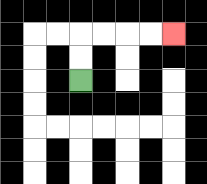{'start': '[3, 3]', 'end': '[7, 1]', 'path_directions': 'U,U,R,R,R,R', 'path_coordinates': '[[3, 3], [3, 2], [3, 1], [4, 1], [5, 1], [6, 1], [7, 1]]'}